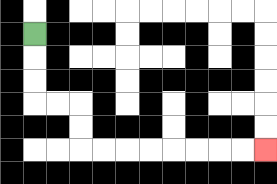{'start': '[1, 1]', 'end': '[11, 6]', 'path_directions': 'D,D,D,R,R,D,D,R,R,R,R,R,R,R,R', 'path_coordinates': '[[1, 1], [1, 2], [1, 3], [1, 4], [2, 4], [3, 4], [3, 5], [3, 6], [4, 6], [5, 6], [6, 6], [7, 6], [8, 6], [9, 6], [10, 6], [11, 6]]'}